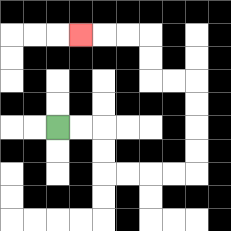{'start': '[2, 5]', 'end': '[3, 1]', 'path_directions': 'R,R,D,D,R,R,R,R,U,U,U,U,L,L,U,U,L,L,L', 'path_coordinates': '[[2, 5], [3, 5], [4, 5], [4, 6], [4, 7], [5, 7], [6, 7], [7, 7], [8, 7], [8, 6], [8, 5], [8, 4], [8, 3], [7, 3], [6, 3], [6, 2], [6, 1], [5, 1], [4, 1], [3, 1]]'}